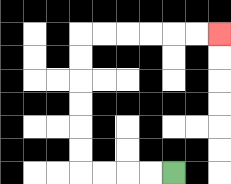{'start': '[7, 7]', 'end': '[9, 1]', 'path_directions': 'L,L,L,L,U,U,U,U,U,U,R,R,R,R,R,R', 'path_coordinates': '[[7, 7], [6, 7], [5, 7], [4, 7], [3, 7], [3, 6], [3, 5], [3, 4], [3, 3], [3, 2], [3, 1], [4, 1], [5, 1], [6, 1], [7, 1], [8, 1], [9, 1]]'}